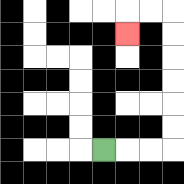{'start': '[4, 6]', 'end': '[5, 1]', 'path_directions': 'R,R,R,U,U,U,U,U,U,L,L,D', 'path_coordinates': '[[4, 6], [5, 6], [6, 6], [7, 6], [7, 5], [7, 4], [7, 3], [7, 2], [7, 1], [7, 0], [6, 0], [5, 0], [5, 1]]'}